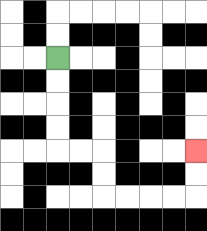{'start': '[2, 2]', 'end': '[8, 6]', 'path_directions': 'D,D,D,D,R,R,D,D,R,R,R,R,U,U', 'path_coordinates': '[[2, 2], [2, 3], [2, 4], [2, 5], [2, 6], [3, 6], [4, 6], [4, 7], [4, 8], [5, 8], [6, 8], [7, 8], [8, 8], [8, 7], [8, 6]]'}